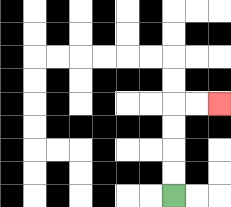{'start': '[7, 8]', 'end': '[9, 4]', 'path_directions': 'U,U,U,U,R,R', 'path_coordinates': '[[7, 8], [7, 7], [7, 6], [7, 5], [7, 4], [8, 4], [9, 4]]'}